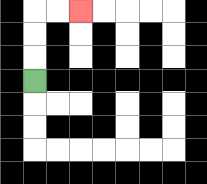{'start': '[1, 3]', 'end': '[3, 0]', 'path_directions': 'U,U,U,R,R', 'path_coordinates': '[[1, 3], [1, 2], [1, 1], [1, 0], [2, 0], [3, 0]]'}